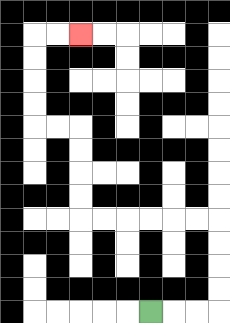{'start': '[6, 13]', 'end': '[3, 1]', 'path_directions': 'R,R,R,U,U,U,U,L,L,L,L,L,L,U,U,U,U,L,L,U,U,U,U,R,R', 'path_coordinates': '[[6, 13], [7, 13], [8, 13], [9, 13], [9, 12], [9, 11], [9, 10], [9, 9], [8, 9], [7, 9], [6, 9], [5, 9], [4, 9], [3, 9], [3, 8], [3, 7], [3, 6], [3, 5], [2, 5], [1, 5], [1, 4], [1, 3], [1, 2], [1, 1], [2, 1], [3, 1]]'}